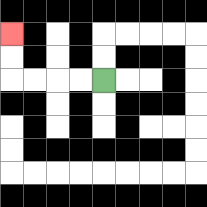{'start': '[4, 3]', 'end': '[0, 1]', 'path_directions': 'L,L,L,L,U,U', 'path_coordinates': '[[4, 3], [3, 3], [2, 3], [1, 3], [0, 3], [0, 2], [0, 1]]'}